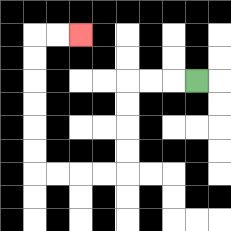{'start': '[8, 3]', 'end': '[3, 1]', 'path_directions': 'L,L,L,D,D,D,D,L,L,L,L,U,U,U,U,U,U,R,R', 'path_coordinates': '[[8, 3], [7, 3], [6, 3], [5, 3], [5, 4], [5, 5], [5, 6], [5, 7], [4, 7], [3, 7], [2, 7], [1, 7], [1, 6], [1, 5], [1, 4], [1, 3], [1, 2], [1, 1], [2, 1], [3, 1]]'}